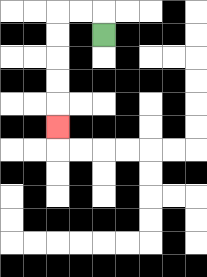{'start': '[4, 1]', 'end': '[2, 5]', 'path_directions': 'U,L,L,D,D,D,D,D', 'path_coordinates': '[[4, 1], [4, 0], [3, 0], [2, 0], [2, 1], [2, 2], [2, 3], [2, 4], [2, 5]]'}